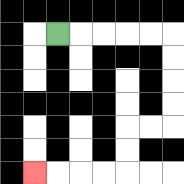{'start': '[2, 1]', 'end': '[1, 7]', 'path_directions': 'R,R,R,R,R,D,D,D,D,L,L,D,D,L,L,L,L', 'path_coordinates': '[[2, 1], [3, 1], [4, 1], [5, 1], [6, 1], [7, 1], [7, 2], [7, 3], [7, 4], [7, 5], [6, 5], [5, 5], [5, 6], [5, 7], [4, 7], [3, 7], [2, 7], [1, 7]]'}